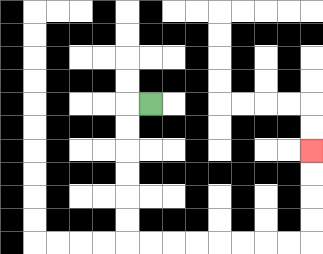{'start': '[6, 4]', 'end': '[13, 6]', 'path_directions': 'L,D,D,D,D,D,D,R,R,R,R,R,R,R,R,U,U,U,U', 'path_coordinates': '[[6, 4], [5, 4], [5, 5], [5, 6], [5, 7], [5, 8], [5, 9], [5, 10], [6, 10], [7, 10], [8, 10], [9, 10], [10, 10], [11, 10], [12, 10], [13, 10], [13, 9], [13, 8], [13, 7], [13, 6]]'}